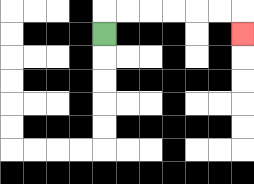{'start': '[4, 1]', 'end': '[10, 1]', 'path_directions': 'U,R,R,R,R,R,R,D', 'path_coordinates': '[[4, 1], [4, 0], [5, 0], [6, 0], [7, 0], [8, 0], [9, 0], [10, 0], [10, 1]]'}